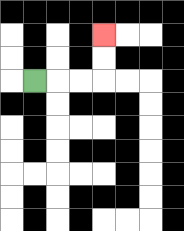{'start': '[1, 3]', 'end': '[4, 1]', 'path_directions': 'R,R,R,U,U', 'path_coordinates': '[[1, 3], [2, 3], [3, 3], [4, 3], [4, 2], [4, 1]]'}